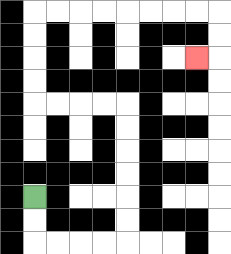{'start': '[1, 8]', 'end': '[8, 2]', 'path_directions': 'D,D,R,R,R,R,U,U,U,U,U,U,L,L,L,L,U,U,U,U,R,R,R,R,R,R,R,R,D,D,L', 'path_coordinates': '[[1, 8], [1, 9], [1, 10], [2, 10], [3, 10], [4, 10], [5, 10], [5, 9], [5, 8], [5, 7], [5, 6], [5, 5], [5, 4], [4, 4], [3, 4], [2, 4], [1, 4], [1, 3], [1, 2], [1, 1], [1, 0], [2, 0], [3, 0], [4, 0], [5, 0], [6, 0], [7, 0], [8, 0], [9, 0], [9, 1], [9, 2], [8, 2]]'}